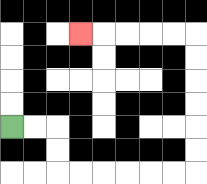{'start': '[0, 5]', 'end': '[3, 1]', 'path_directions': 'R,R,D,D,R,R,R,R,R,R,U,U,U,U,U,U,L,L,L,L,L', 'path_coordinates': '[[0, 5], [1, 5], [2, 5], [2, 6], [2, 7], [3, 7], [4, 7], [5, 7], [6, 7], [7, 7], [8, 7], [8, 6], [8, 5], [8, 4], [8, 3], [8, 2], [8, 1], [7, 1], [6, 1], [5, 1], [4, 1], [3, 1]]'}